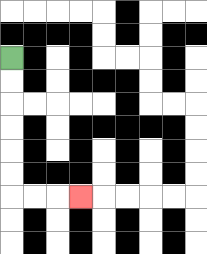{'start': '[0, 2]', 'end': '[3, 8]', 'path_directions': 'D,D,D,D,D,D,R,R,R', 'path_coordinates': '[[0, 2], [0, 3], [0, 4], [0, 5], [0, 6], [0, 7], [0, 8], [1, 8], [2, 8], [3, 8]]'}